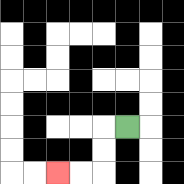{'start': '[5, 5]', 'end': '[2, 7]', 'path_directions': 'L,D,D,L,L', 'path_coordinates': '[[5, 5], [4, 5], [4, 6], [4, 7], [3, 7], [2, 7]]'}